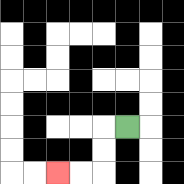{'start': '[5, 5]', 'end': '[2, 7]', 'path_directions': 'L,D,D,L,L', 'path_coordinates': '[[5, 5], [4, 5], [4, 6], [4, 7], [3, 7], [2, 7]]'}